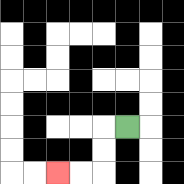{'start': '[5, 5]', 'end': '[2, 7]', 'path_directions': 'L,D,D,L,L', 'path_coordinates': '[[5, 5], [4, 5], [4, 6], [4, 7], [3, 7], [2, 7]]'}